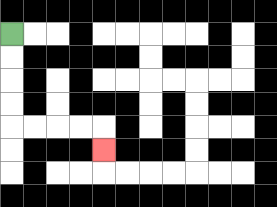{'start': '[0, 1]', 'end': '[4, 6]', 'path_directions': 'D,D,D,D,R,R,R,R,D', 'path_coordinates': '[[0, 1], [0, 2], [0, 3], [0, 4], [0, 5], [1, 5], [2, 5], [3, 5], [4, 5], [4, 6]]'}